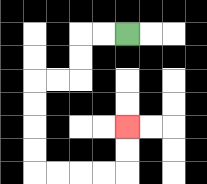{'start': '[5, 1]', 'end': '[5, 5]', 'path_directions': 'L,L,D,D,L,L,D,D,D,D,R,R,R,R,U,U', 'path_coordinates': '[[5, 1], [4, 1], [3, 1], [3, 2], [3, 3], [2, 3], [1, 3], [1, 4], [1, 5], [1, 6], [1, 7], [2, 7], [3, 7], [4, 7], [5, 7], [5, 6], [5, 5]]'}